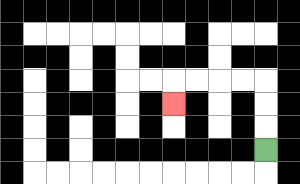{'start': '[11, 6]', 'end': '[7, 4]', 'path_directions': 'U,U,U,L,L,L,L,D', 'path_coordinates': '[[11, 6], [11, 5], [11, 4], [11, 3], [10, 3], [9, 3], [8, 3], [7, 3], [7, 4]]'}